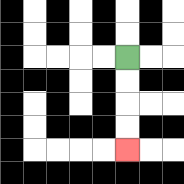{'start': '[5, 2]', 'end': '[5, 6]', 'path_directions': 'D,D,D,D', 'path_coordinates': '[[5, 2], [5, 3], [5, 4], [5, 5], [5, 6]]'}